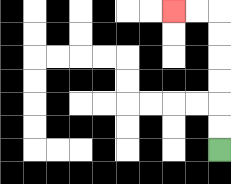{'start': '[9, 6]', 'end': '[7, 0]', 'path_directions': 'U,U,U,U,U,U,L,L', 'path_coordinates': '[[9, 6], [9, 5], [9, 4], [9, 3], [9, 2], [9, 1], [9, 0], [8, 0], [7, 0]]'}